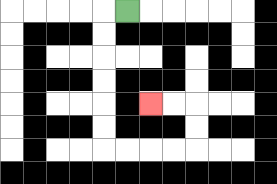{'start': '[5, 0]', 'end': '[6, 4]', 'path_directions': 'L,D,D,D,D,D,D,R,R,R,R,U,U,L,L', 'path_coordinates': '[[5, 0], [4, 0], [4, 1], [4, 2], [4, 3], [4, 4], [4, 5], [4, 6], [5, 6], [6, 6], [7, 6], [8, 6], [8, 5], [8, 4], [7, 4], [6, 4]]'}